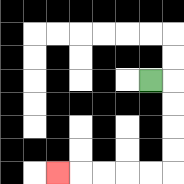{'start': '[6, 3]', 'end': '[2, 7]', 'path_directions': 'R,D,D,D,D,L,L,L,L,L', 'path_coordinates': '[[6, 3], [7, 3], [7, 4], [7, 5], [7, 6], [7, 7], [6, 7], [5, 7], [4, 7], [3, 7], [2, 7]]'}